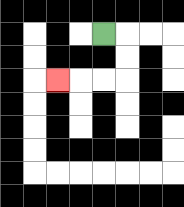{'start': '[4, 1]', 'end': '[2, 3]', 'path_directions': 'R,D,D,L,L,L', 'path_coordinates': '[[4, 1], [5, 1], [5, 2], [5, 3], [4, 3], [3, 3], [2, 3]]'}